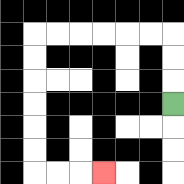{'start': '[7, 4]', 'end': '[4, 7]', 'path_directions': 'U,U,U,L,L,L,L,L,L,D,D,D,D,D,D,R,R,R', 'path_coordinates': '[[7, 4], [7, 3], [7, 2], [7, 1], [6, 1], [5, 1], [4, 1], [3, 1], [2, 1], [1, 1], [1, 2], [1, 3], [1, 4], [1, 5], [1, 6], [1, 7], [2, 7], [3, 7], [4, 7]]'}